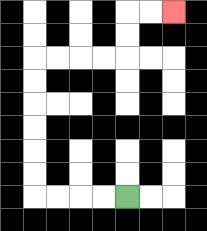{'start': '[5, 8]', 'end': '[7, 0]', 'path_directions': 'L,L,L,L,U,U,U,U,U,U,R,R,R,R,U,U,R,R', 'path_coordinates': '[[5, 8], [4, 8], [3, 8], [2, 8], [1, 8], [1, 7], [1, 6], [1, 5], [1, 4], [1, 3], [1, 2], [2, 2], [3, 2], [4, 2], [5, 2], [5, 1], [5, 0], [6, 0], [7, 0]]'}